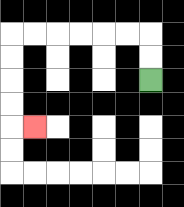{'start': '[6, 3]', 'end': '[1, 5]', 'path_directions': 'U,U,L,L,L,L,L,L,D,D,D,D,R', 'path_coordinates': '[[6, 3], [6, 2], [6, 1], [5, 1], [4, 1], [3, 1], [2, 1], [1, 1], [0, 1], [0, 2], [0, 3], [0, 4], [0, 5], [1, 5]]'}